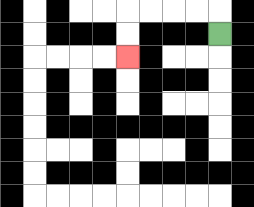{'start': '[9, 1]', 'end': '[5, 2]', 'path_directions': 'U,L,L,L,L,D,D', 'path_coordinates': '[[9, 1], [9, 0], [8, 0], [7, 0], [6, 0], [5, 0], [5, 1], [5, 2]]'}